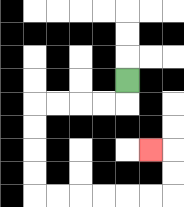{'start': '[5, 3]', 'end': '[6, 6]', 'path_directions': 'D,L,L,L,L,D,D,D,D,R,R,R,R,R,R,U,U,L', 'path_coordinates': '[[5, 3], [5, 4], [4, 4], [3, 4], [2, 4], [1, 4], [1, 5], [1, 6], [1, 7], [1, 8], [2, 8], [3, 8], [4, 8], [5, 8], [6, 8], [7, 8], [7, 7], [7, 6], [6, 6]]'}